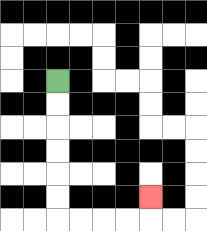{'start': '[2, 3]', 'end': '[6, 8]', 'path_directions': 'D,D,D,D,D,D,R,R,R,R,U', 'path_coordinates': '[[2, 3], [2, 4], [2, 5], [2, 6], [2, 7], [2, 8], [2, 9], [3, 9], [4, 9], [5, 9], [6, 9], [6, 8]]'}